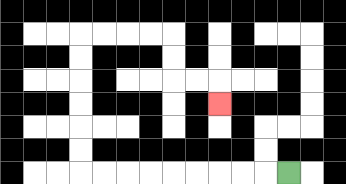{'start': '[12, 7]', 'end': '[9, 4]', 'path_directions': 'L,L,L,L,L,L,L,L,L,U,U,U,U,U,U,R,R,R,R,D,D,R,R,D', 'path_coordinates': '[[12, 7], [11, 7], [10, 7], [9, 7], [8, 7], [7, 7], [6, 7], [5, 7], [4, 7], [3, 7], [3, 6], [3, 5], [3, 4], [3, 3], [3, 2], [3, 1], [4, 1], [5, 1], [6, 1], [7, 1], [7, 2], [7, 3], [8, 3], [9, 3], [9, 4]]'}